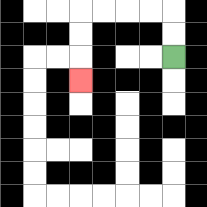{'start': '[7, 2]', 'end': '[3, 3]', 'path_directions': 'U,U,L,L,L,L,D,D,D', 'path_coordinates': '[[7, 2], [7, 1], [7, 0], [6, 0], [5, 0], [4, 0], [3, 0], [3, 1], [3, 2], [3, 3]]'}